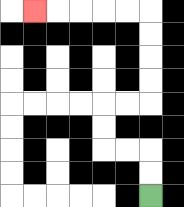{'start': '[6, 8]', 'end': '[1, 0]', 'path_directions': 'U,U,L,L,U,U,R,R,U,U,U,U,L,L,L,L,L', 'path_coordinates': '[[6, 8], [6, 7], [6, 6], [5, 6], [4, 6], [4, 5], [4, 4], [5, 4], [6, 4], [6, 3], [6, 2], [6, 1], [6, 0], [5, 0], [4, 0], [3, 0], [2, 0], [1, 0]]'}